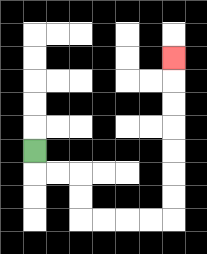{'start': '[1, 6]', 'end': '[7, 2]', 'path_directions': 'D,R,R,D,D,R,R,R,R,U,U,U,U,U,U,U', 'path_coordinates': '[[1, 6], [1, 7], [2, 7], [3, 7], [3, 8], [3, 9], [4, 9], [5, 9], [6, 9], [7, 9], [7, 8], [7, 7], [7, 6], [7, 5], [7, 4], [7, 3], [7, 2]]'}